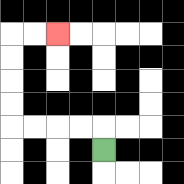{'start': '[4, 6]', 'end': '[2, 1]', 'path_directions': 'U,L,L,L,L,U,U,U,U,R,R', 'path_coordinates': '[[4, 6], [4, 5], [3, 5], [2, 5], [1, 5], [0, 5], [0, 4], [0, 3], [0, 2], [0, 1], [1, 1], [2, 1]]'}